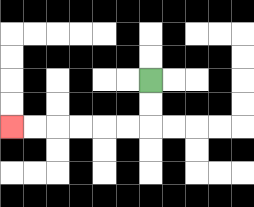{'start': '[6, 3]', 'end': '[0, 5]', 'path_directions': 'D,D,L,L,L,L,L,L', 'path_coordinates': '[[6, 3], [6, 4], [6, 5], [5, 5], [4, 5], [3, 5], [2, 5], [1, 5], [0, 5]]'}